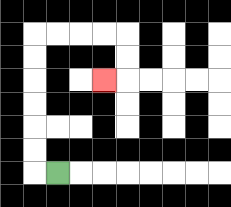{'start': '[2, 7]', 'end': '[4, 3]', 'path_directions': 'L,U,U,U,U,U,U,R,R,R,R,D,D,L', 'path_coordinates': '[[2, 7], [1, 7], [1, 6], [1, 5], [1, 4], [1, 3], [1, 2], [1, 1], [2, 1], [3, 1], [4, 1], [5, 1], [5, 2], [5, 3], [4, 3]]'}